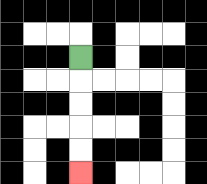{'start': '[3, 2]', 'end': '[3, 7]', 'path_directions': 'D,D,D,D,D', 'path_coordinates': '[[3, 2], [3, 3], [3, 4], [3, 5], [3, 6], [3, 7]]'}